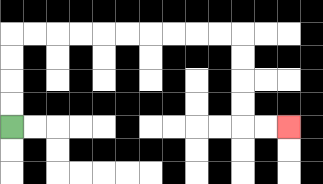{'start': '[0, 5]', 'end': '[12, 5]', 'path_directions': 'U,U,U,U,R,R,R,R,R,R,R,R,R,R,D,D,D,D,R,R', 'path_coordinates': '[[0, 5], [0, 4], [0, 3], [0, 2], [0, 1], [1, 1], [2, 1], [3, 1], [4, 1], [5, 1], [6, 1], [7, 1], [8, 1], [9, 1], [10, 1], [10, 2], [10, 3], [10, 4], [10, 5], [11, 5], [12, 5]]'}